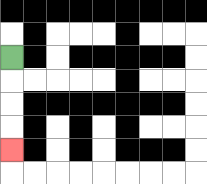{'start': '[0, 2]', 'end': '[0, 6]', 'path_directions': 'D,D,D,D', 'path_coordinates': '[[0, 2], [0, 3], [0, 4], [0, 5], [0, 6]]'}